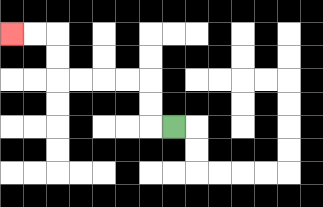{'start': '[7, 5]', 'end': '[0, 1]', 'path_directions': 'L,U,U,L,L,L,L,U,U,L,L', 'path_coordinates': '[[7, 5], [6, 5], [6, 4], [6, 3], [5, 3], [4, 3], [3, 3], [2, 3], [2, 2], [2, 1], [1, 1], [0, 1]]'}